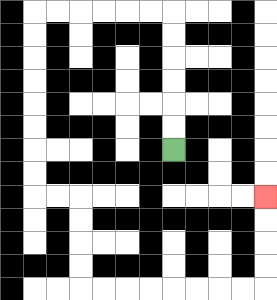{'start': '[7, 6]', 'end': '[11, 8]', 'path_directions': 'U,U,U,U,U,U,L,L,L,L,L,L,D,D,D,D,D,D,D,D,R,R,D,D,D,D,R,R,R,R,R,R,R,R,U,U,U,U', 'path_coordinates': '[[7, 6], [7, 5], [7, 4], [7, 3], [7, 2], [7, 1], [7, 0], [6, 0], [5, 0], [4, 0], [3, 0], [2, 0], [1, 0], [1, 1], [1, 2], [1, 3], [1, 4], [1, 5], [1, 6], [1, 7], [1, 8], [2, 8], [3, 8], [3, 9], [3, 10], [3, 11], [3, 12], [4, 12], [5, 12], [6, 12], [7, 12], [8, 12], [9, 12], [10, 12], [11, 12], [11, 11], [11, 10], [11, 9], [11, 8]]'}